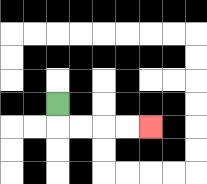{'start': '[2, 4]', 'end': '[6, 5]', 'path_directions': 'D,R,R,R,R', 'path_coordinates': '[[2, 4], [2, 5], [3, 5], [4, 5], [5, 5], [6, 5]]'}